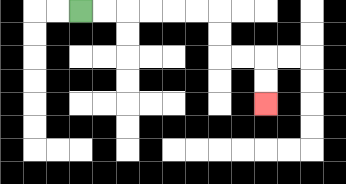{'start': '[3, 0]', 'end': '[11, 4]', 'path_directions': 'R,R,R,R,R,R,D,D,R,R,D,D', 'path_coordinates': '[[3, 0], [4, 0], [5, 0], [6, 0], [7, 0], [8, 0], [9, 0], [9, 1], [9, 2], [10, 2], [11, 2], [11, 3], [11, 4]]'}